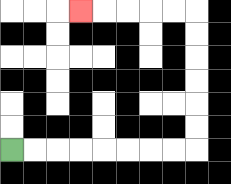{'start': '[0, 6]', 'end': '[3, 0]', 'path_directions': 'R,R,R,R,R,R,R,R,U,U,U,U,U,U,L,L,L,L,L', 'path_coordinates': '[[0, 6], [1, 6], [2, 6], [3, 6], [4, 6], [5, 6], [6, 6], [7, 6], [8, 6], [8, 5], [8, 4], [8, 3], [8, 2], [8, 1], [8, 0], [7, 0], [6, 0], [5, 0], [4, 0], [3, 0]]'}